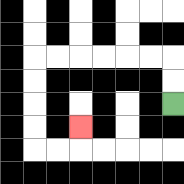{'start': '[7, 4]', 'end': '[3, 5]', 'path_directions': 'U,U,L,L,L,L,L,L,D,D,D,D,R,R,U', 'path_coordinates': '[[7, 4], [7, 3], [7, 2], [6, 2], [5, 2], [4, 2], [3, 2], [2, 2], [1, 2], [1, 3], [1, 4], [1, 5], [1, 6], [2, 6], [3, 6], [3, 5]]'}